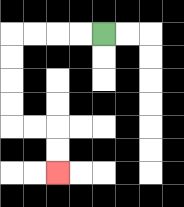{'start': '[4, 1]', 'end': '[2, 7]', 'path_directions': 'L,L,L,L,D,D,D,D,R,R,D,D', 'path_coordinates': '[[4, 1], [3, 1], [2, 1], [1, 1], [0, 1], [0, 2], [0, 3], [0, 4], [0, 5], [1, 5], [2, 5], [2, 6], [2, 7]]'}